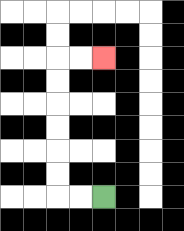{'start': '[4, 8]', 'end': '[4, 2]', 'path_directions': 'L,L,U,U,U,U,U,U,R,R', 'path_coordinates': '[[4, 8], [3, 8], [2, 8], [2, 7], [2, 6], [2, 5], [2, 4], [2, 3], [2, 2], [3, 2], [4, 2]]'}